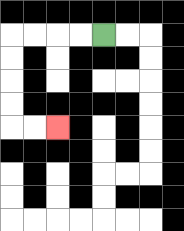{'start': '[4, 1]', 'end': '[2, 5]', 'path_directions': 'L,L,L,L,D,D,D,D,R,R', 'path_coordinates': '[[4, 1], [3, 1], [2, 1], [1, 1], [0, 1], [0, 2], [0, 3], [0, 4], [0, 5], [1, 5], [2, 5]]'}